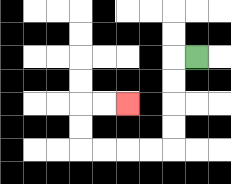{'start': '[8, 2]', 'end': '[5, 4]', 'path_directions': 'L,D,D,D,D,L,L,L,L,U,U,R,R', 'path_coordinates': '[[8, 2], [7, 2], [7, 3], [7, 4], [7, 5], [7, 6], [6, 6], [5, 6], [4, 6], [3, 6], [3, 5], [3, 4], [4, 4], [5, 4]]'}